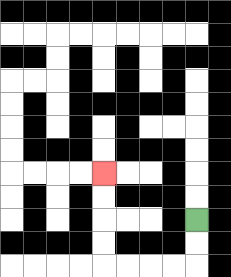{'start': '[8, 9]', 'end': '[4, 7]', 'path_directions': 'D,D,L,L,L,L,U,U,U,U', 'path_coordinates': '[[8, 9], [8, 10], [8, 11], [7, 11], [6, 11], [5, 11], [4, 11], [4, 10], [4, 9], [4, 8], [4, 7]]'}